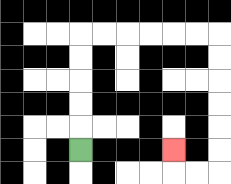{'start': '[3, 6]', 'end': '[7, 6]', 'path_directions': 'U,U,U,U,U,R,R,R,R,R,R,D,D,D,D,D,D,L,L,U', 'path_coordinates': '[[3, 6], [3, 5], [3, 4], [3, 3], [3, 2], [3, 1], [4, 1], [5, 1], [6, 1], [7, 1], [8, 1], [9, 1], [9, 2], [9, 3], [9, 4], [9, 5], [9, 6], [9, 7], [8, 7], [7, 7], [7, 6]]'}